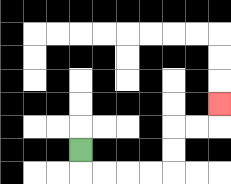{'start': '[3, 6]', 'end': '[9, 4]', 'path_directions': 'D,R,R,R,R,U,U,R,R,U', 'path_coordinates': '[[3, 6], [3, 7], [4, 7], [5, 7], [6, 7], [7, 7], [7, 6], [7, 5], [8, 5], [9, 5], [9, 4]]'}